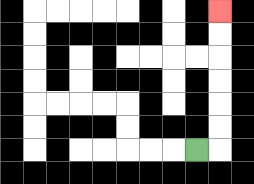{'start': '[8, 6]', 'end': '[9, 0]', 'path_directions': 'R,U,U,U,U,U,U', 'path_coordinates': '[[8, 6], [9, 6], [9, 5], [9, 4], [9, 3], [9, 2], [9, 1], [9, 0]]'}